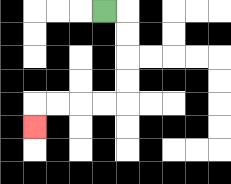{'start': '[4, 0]', 'end': '[1, 5]', 'path_directions': 'R,D,D,D,D,L,L,L,L,D', 'path_coordinates': '[[4, 0], [5, 0], [5, 1], [5, 2], [5, 3], [5, 4], [4, 4], [3, 4], [2, 4], [1, 4], [1, 5]]'}